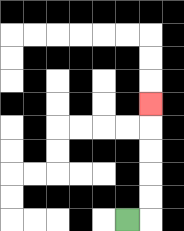{'start': '[5, 9]', 'end': '[6, 4]', 'path_directions': 'R,U,U,U,U,U', 'path_coordinates': '[[5, 9], [6, 9], [6, 8], [6, 7], [6, 6], [6, 5], [6, 4]]'}